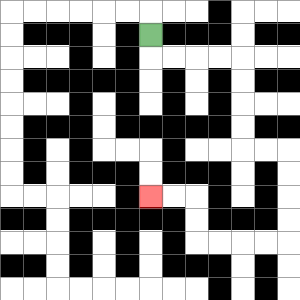{'start': '[6, 1]', 'end': '[6, 8]', 'path_directions': 'D,R,R,R,R,D,D,D,D,R,R,D,D,D,D,L,L,L,L,U,U,L,L', 'path_coordinates': '[[6, 1], [6, 2], [7, 2], [8, 2], [9, 2], [10, 2], [10, 3], [10, 4], [10, 5], [10, 6], [11, 6], [12, 6], [12, 7], [12, 8], [12, 9], [12, 10], [11, 10], [10, 10], [9, 10], [8, 10], [8, 9], [8, 8], [7, 8], [6, 8]]'}